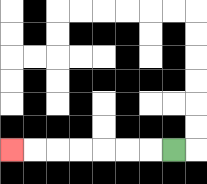{'start': '[7, 6]', 'end': '[0, 6]', 'path_directions': 'L,L,L,L,L,L,L', 'path_coordinates': '[[7, 6], [6, 6], [5, 6], [4, 6], [3, 6], [2, 6], [1, 6], [0, 6]]'}